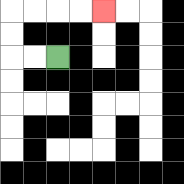{'start': '[2, 2]', 'end': '[4, 0]', 'path_directions': 'L,L,U,U,R,R,R,R', 'path_coordinates': '[[2, 2], [1, 2], [0, 2], [0, 1], [0, 0], [1, 0], [2, 0], [3, 0], [4, 0]]'}